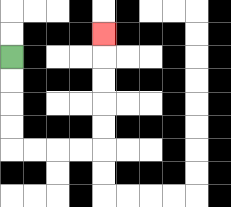{'start': '[0, 2]', 'end': '[4, 1]', 'path_directions': 'D,D,D,D,R,R,R,R,U,U,U,U,U', 'path_coordinates': '[[0, 2], [0, 3], [0, 4], [0, 5], [0, 6], [1, 6], [2, 6], [3, 6], [4, 6], [4, 5], [4, 4], [4, 3], [4, 2], [4, 1]]'}